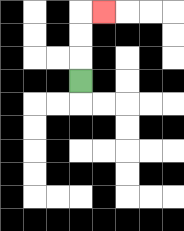{'start': '[3, 3]', 'end': '[4, 0]', 'path_directions': 'U,U,U,R', 'path_coordinates': '[[3, 3], [3, 2], [3, 1], [3, 0], [4, 0]]'}